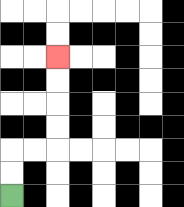{'start': '[0, 8]', 'end': '[2, 2]', 'path_directions': 'U,U,R,R,U,U,U,U', 'path_coordinates': '[[0, 8], [0, 7], [0, 6], [1, 6], [2, 6], [2, 5], [2, 4], [2, 3], [2, 2]]'}